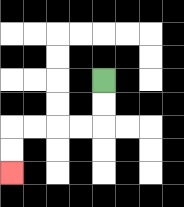{'start': '[4, 3]', 'end': '[0, 7]', 'path_directions': 'D,D,L,L,L,L,D,D', 'path_coordinates': '[[4, 3], [4, 4], [4, 5], [3, 5], [2, 5], [1, 5], [0, 5], [0, 6], [0, 7]]'}